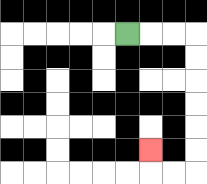{'start': '[5, 1]', 'end': '[6, 6]', 'path_directions': 'R,R,R,D,D,D,D,D,D,L,L,U', 'path_coordinates': '[[5, 1], [6, 1], [7, 1], [8, 1], [8, 2], [8, 3], [8, 4], [8, 5], [8, 6], [8, 7], [7, 7], [6, 7], [6, 6]]'}